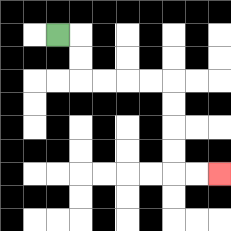{'start': '[2, 1]', 'end': '[9, 7]', 'path_directions': 'R,D,D,R,R,R,R,D,D,D,D,R,R', 'path_coordinates': '[[2, 1], [3, 1], [3, 2], [3, 3], [4, 3], [5, 3], [6, 3], [7, 3], [7, 4], [7, 5], [7, 6], [7, 7], [8, 7], [9, 7]]'}